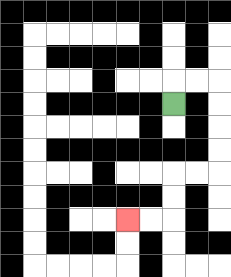{'start': '[7, 4]', 'end': '[5, 9]', 'path_directions': 'U,R,R,D,D,D,D,L,L,D,D,L,L', 'path_coordinates': '[[7, 4], [7, 3], [8, 3], [9, 3], [9, 4], [9, 5], [9, 6], [9, 7], [8, 7], [7, 7], [7, 8], [7, 9], [6, 9], [5, 9]]'}